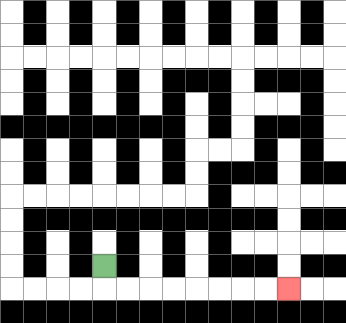{'start': '[4, 11]', 'end': '[12, 12]', 'path_directions': 'D,R,R,R,R,R,R,R,R', 'path_coordinates': '[[4, 11], [4, 12], [5, 12], [6, 12], [7, 12], [8, 12], [9, 12], [10, 12], [11, 12], [12, 12]]'}